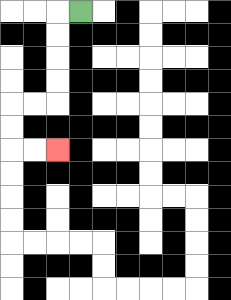{'start': '[3, 0]', 'end': '[2, 6]', 'path_directions': 'L,D,D,D,D,L,L,D,D,R,R', 'path_coordinates': '[[3, 0], [2, 0], [2, 1], [2, 2], [2, 3], [2, 4], [1, 4], [0, 4], [0, 5], [0, 6], [1, 6], [2, 6]]'}